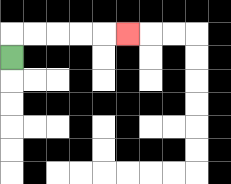{'start': '[0, 2]', 'end': '[5, 1]', 'path_directions': 'U,R,R,R,R,R', 'path_coordinates': '[[0, 2], [0, 1], [1, 1], [2, 1], [3, 1], [4, 1], [5, 1]]'}